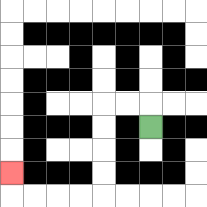{'start': '[6, 5]', 'end': '[0, 7]', 'path_directions': 'U,L,L,D,D,D,D,L,L,L,L,U', 'path_coordinates': '[[6, 5], [6, 4], [5, 4], [4, 4], [4, 5], [4, 6], [4, 7], [4, 8], [3, 8], [2, 8], [1, 8], [0, 8], [0, 7]]'}